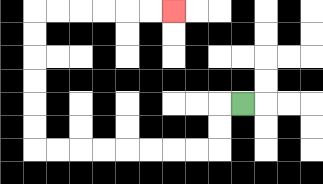{'start': '[10, 4]', 'end': '[7, 0]', 'path_directions': 'L,D,D,L,L,L,L,L,L,L,L,U,U,U,U,U,U,R,R,R,R,R,R', 'path_coordinates': '[[10, 4], [9, 4], [9, 5], [9, 6], [8, 6], [7, 6], [6, 6], [5, 6], [4, 6], [3, 6], [2, 6], [1, 6], [1, 5], [1, 4], [1, 3], [1, 2], [1, 1], [1, 0], [2, 0], [3, 0], [4, 0], [5, 0], [6, 0], [7, 0]]'}